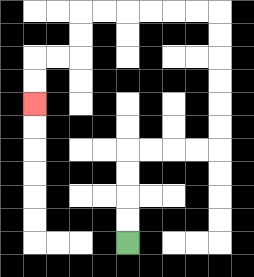{'start': '[5, 10]', 'end': '[1, 4]', 'path_directions': 'U,U,U,U,R,R,R,R,U,U,U,U,U,U,L,L,L,L,L,L,D,D,L,L,D,D', 'path_coordinates': '[[5, 10], [5, 9], [5, 8], [5, 7], [5, 6], [6, 6], [7, 6], [8, 6], [9, 6], [9, 5], [9, 4], [9, 3], [9, 2], [9, 1], [9, 0], [8, 0], [7, 0], [6, 0], [5, 0], [4, 0], [3, 0], [3, 1], [3, 2], [2, 2], [1, 2], [1, 3], [1, 4]]'}